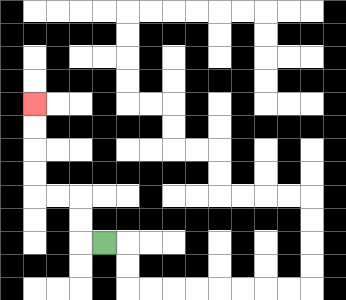{'start': '[4, 10]', 'end': '[1, 4]', 'path_directions': 'L,U,U,L,L,U,U,U,U', 'path_coordinates': '[[4, 10], [3, 10], [3, 9], [3, 8], [2, 8], [1, 8], [1, 7], [1, 6], [1, 5], [1, 4]]'}